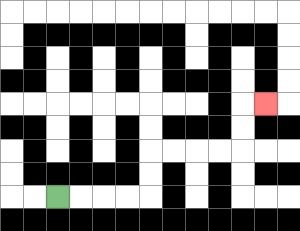{'start': '[2, 8]', 'end': '[11, 4]', 'path_directions': 'R,R,R,R,U,U,R,R,R,R,U,U,R', 'path_coordinates': '[[2, 8], [3, 8], [4, 8], [5, 8], [6, 8], [6, 7], [6, 6], [7, 6], [8, 6], [9, 6], [10, 6], [10, 5], [10, 4], [11, 4]]'}